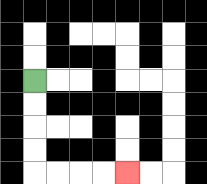{'start': '[1, 3]', 'end': '[5, 7]', 'path_directions': 'D,D,D,D,R,R,R,R', 'path_coordinates': '[[1, 3], [1, 4], [1, 5], [1, 6], [1, 7], [2, 7], [3, 7], [4, 7], [5, 7]]'}